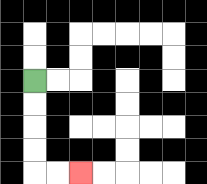{'start': '[1, 3]', 'end': '[3, 7]', 'path_directions': 'D,D,D,D,R,R', 'path_coordinates': '[[1, 3], [1, 4], [1, 5], [1, 6], [1, 7], [2, 7], [3, 7]]'}